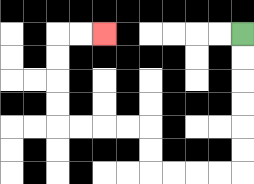{'start': '[10, 1]', 'end': '[4, 1]', 'path_directions': 'D,D,D,D,D,D,L,L,L,L,U,U,L,L,L,L,U,U,U,U,R,R', 'path_coordinates': '[[10, 1], [10, 2], [10, 3], [10, 4], [10, 5], [10, 6], [10, 7], [9, 7], [8, 7], [7, 7], [6, 7], [6, 6], [6, 5], [5, 5], [4, 5], [3, 5], [2, 5], [2, 4], [2, 3], [2, 2], [2, 1], [3, 1], [4, 1]]'}